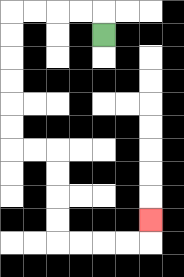{'start': '[4, 1]', 'end': '[6, 9]', 'path_directions': 'U,L,L,L,L,D,D,D,D,D,D,R,R,D,D,D,D,R,R,R,R,U', 'path_coordinates': '[[4, 1], [4, 0], [3, 0], [2, 0], [1, 0], [0, 0], [0, 1], [0, 2], [0, 3], [0, 4], [0, 5], [0, 6], [1, 6], [2, 6], [2, 7], [2, 8], [2, 9], [2, 10], [3, 10], [4, 10], [5, 10], [6, 10], [6, 9]]'}